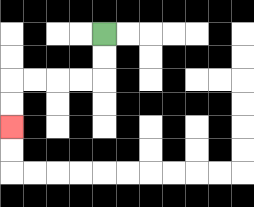{'start': '[4, 1]', 'end': '[0, 5]', 'path_directions': 'D,D,L,L,L,L,D,D', 'path_coordinates': '[[4, 1], [4, 2], [4, 3], [3, 3], [2, 3], [1, 3], [0, 3], [0, 4], [0, 5]]'}